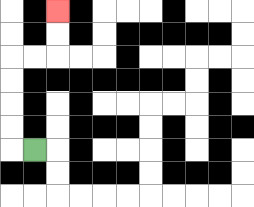{'start': '[1, 6]', 'end': '[2, 0]', 'path_directions': 'L,U,U,U,U,R,R,U,U', 'path_coordinates': '[[1, 6], [0, 6], [0, 5], [0, 4], [0, 3], [0, 2], [1, 2], [2, 2], [2, 1], [2, 0]]'}